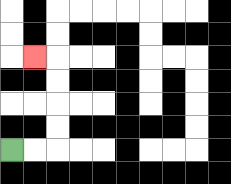{'start': '[0, 6]', 'end': '[1, 2]', 'path_directions': 'R,R,U,U,U,U,L', 'path_coordinates': '[[0, 6], [1, 6], [2, 6], [2, 5], [2, 4], [2, 3], [2, 2], [1, 2]]'}